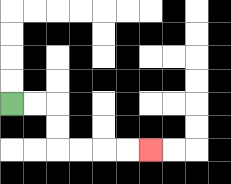{'start': '[0, 4]', 'end': '[6, 6]', 'path_directions': 'R,R,D,D,R,R,R,R', 'path_coordinates': '[[0, 4], [1, 4], [2, 4], [2, 5], [2, 6], [3, 6], [4, 6], [5, 6], [6, 6]]'}